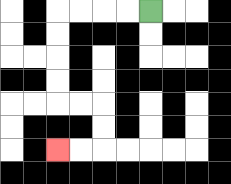{'start': '[6, 0]', 'end': '[2, 6]', 'path_directions': 'L,L,L,L,D,D,D,D,R,R,D,D,L,L', 'path_coordinates': '[[6, 0], [5, 0], [4, 0], [3, 0], [2, 0], [2, 1], [2, 2], [2, 3], [2, 4], [3, 4], [4, 4], [4, 5], [4, 6], [3, 6], [2, 6]]'}